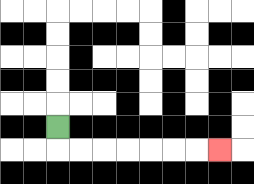{'start': '[2, 5]', 'end': '[9, 6]', 'path_directions': 'D,R,R,R,R,R,R,R', 'path_coordinates': '[[2, 5], [2, 6], [3, 6], [4, 6], [5, 6], [6, 6], [7, 6], [8, 6], [9, 6]]'}